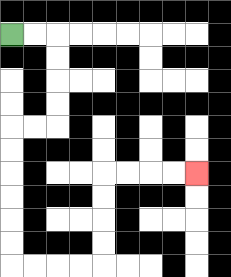{'start': '[0, 1]', 'end': '[8, 7]', 'path_directions': 'R,R,D,D,D,D,L,L,D,D,D,D,D,D,R,R,R,R,U,U,U,U,R,R,R,R', 'path_coordinates': '[[0, 1], [1, 1], [2, 1], [2, 2], [2, 3], [2, 4], [2, 5], [1, 5], [0, 5], [0, 6], [0, 7], [0, 8], [0, 9], [0, 10], [0, 11], [1, 11], [2, 11], [3, 11], [4, 11], [4, 10], [4, 9], [4, 8], [4, 7], [5, 7], [6, 7], [7, 7], [8, 7]]'}